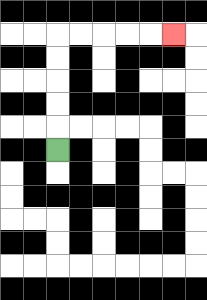{'start': '[2, 6]', 'end': '[7, 1]', 'path_directions': 'U,U,U,U,U,R,R,R,R,R', 'path_coordinates': '[[2, 6], [2, 5], [2, 4], [2, 3], [2, 2], [2, 1], [3, 1], [4, 1], [5, 1], [6, 1], [7, 1]]'}